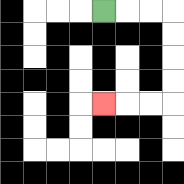{'start': '[4, 0]', 'end': '[4, 4]', 'path_directions': 'R,R,R,D,D,D,D,L,L,L', 'path_coordinates': '[[4, 0], [5, 0], [6, 0], [7, 0], [7, 1], [7, 2], [7, 3], [7, 4], [6, 4], [5, 4], [4, 4]]'}